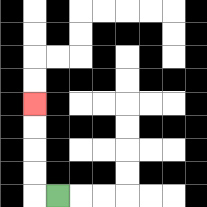{'start': '[2, 8]', 'end': '[1, 4]', 'path_directions': 'L,U,U,U,U', 'path_coordinates': '[[2, 8], [1, 8], [1, 7], [1, 6], [1, 5], [1, 4]]'}